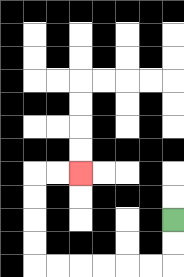{'start': '[7, 9]', 'end': '[3, 7]', 'path_directions': 'D,D,L,L,L,L,L,L,U,U,U,U,R,R', 'path_coordinates': '[[7, 9], [7, 10], [7, 11], [6, 11], [5, 11], [4, 11], [3, 11], [2, 11], [1, 11], [1, 10], [1, 9], [1, 8], [1, 7], [2, 7], [3, 7]]'}